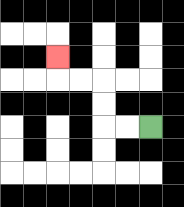{'start': '[6, 5]', 'end': '[2, 2]', 'path_directions': 'L,L,U,U,L,L,U', 'path_coordinates': '[[6, 5], [5, 5], [4, 5], [4, 4], [4, 3], [3, 3], [2, 3], [2, 2]]'}